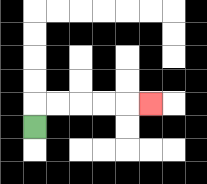{'start': '[1, 5]', 'end': '[6, 4]', 'path_directions': 'U,R,R,R,R,R', 'path_coordinates': '[[1, 5], [1, 4], [2, 4], [3, 4], [4, 4], [5, 4], [6, 4]]'}